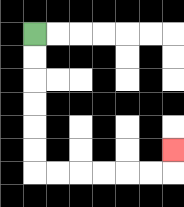{'start': '[1, 1]', 'end': '[7, 6]', 'path_directions': 'D,D,D,D,D,D,R,R,R,R,R,R,U', 'path_coordinates': '[[1, 1], [1, 2], [1, 3], [1, 4], [1, 5], [1, 6], [1, 7], [2, 7], [3, 7], [4, 7], [5, 7], [6, 7], [7, 7], [7, 6]]'}